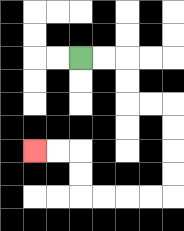{'start': '[3, 2]', 'end': '[1, 6]', 'path_directions': 'R,R,D,D,R,R,D,D,D,D,L,L,L,L,U,U,L,L', 'path_coordinates': '[[3, 2], [4, 2], [5, 2], [5, 3], [5, 4], [6, 4], [7, 4], [7, 5], [7, 6], [7, 7], [7, 8], [6, 8], [5, 8], [4, 8], [3, 8], [3, 7], [3, 6], [2, 6], [1, 6]]'}